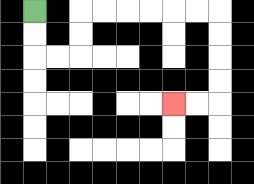{'start': '[1, 0]', 'end': '[7, 4]', 'path_directions': 'D,D,R,R,U,U,R,R,R,R,R,R,D,D,D,D,L,L', 'path_coordinates': '[[1, 0], [1, 1], [1, 2], [2, 2], [3, 2], [3, 1], [3, 0], [4, 0], [5, 0], [6, 0], [7, 0], [8, 0], [9, 0], [9, 1], [9, 2], [9, 3], [9, 4], [8, 4], [7, 4]]'}